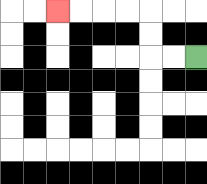{'start': '[8, 2]', 'end': '[2, 0]', 'path_directions': 'L,L,U,U,L,L,L,L', 'path_coordinates': '[[8, 2], [7, 2], [6, 2], [6, 1], [6, 0], [5, 0], [4, 0], [3, 0], [2, 0]]'}